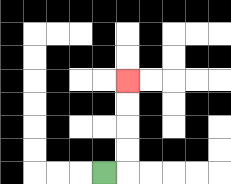{'start': '[4, 7]', 'end': '[5, 3]', 'path_directions': 'R,U,U,U,U', 'path_coordinates': '[[4, 7], [5, 7], [5, 6], [5, 5], [5, 4], [5, 3]]'}